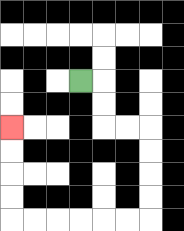{'start': '[3, 3]', 'end': '[0, 5]', 'path_directions': 'R,D,D,R,R,D,D,D,D,L,L,L,L,L,L,U,U,U,U', 'path_coordinates': '[[3, 3], [4, 3], [4, 4], [4, 5], [5, 5], [6, 5], [6, 6], [6, 7], [6, 8], [6, 9], [5, 9], [4, 9], [3, 9], [2, 9], [1, 9], [0, 9], [0, 8], [0, 7], [0, 6], [0, 5]]'}